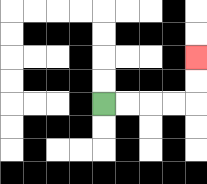{'start': '[4, 4]', 'end': '[8, 2]', 'path_directions': 'R,R,R,R,U,U', 'path_coordinates': '[[4, 4], [5, 4], [6, 4], [7, 4], [8, 4], [8, 3], [8, 2]]'}